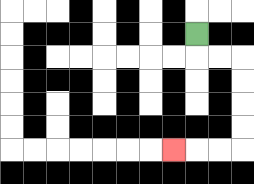{'start': '[8, 1]', 'end': '[7, 6]', 'path_directions': 'D,R,R,D,D,D,D,L,L,L', 'path_coordinates': '[[8, 1], [8, 2], [9, 2], [10, 2], [10, 3], [10, 4], [10, 5], [10, 6], [9, 6], [8, 6], [7, 6]]'}